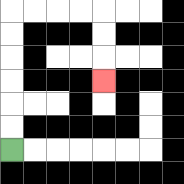{'start': '[0, 6]', 'end': '[4, 3]', 'path_directions': 'U,U,U,U,U,U,R,R,R,R,D,D,D', 'path_coordinates': '[[0, 6], [0, 5], [0, 4], [0, 3], [0, 2], [0, 1], [0, 0], [1, 0], [2, 0], [3, 0], [4, 0], [4, 1], [4, 2], [4, 3]]'}